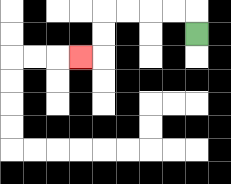{'start': '[8, 1]', 'end': '[3, 2]', 'path_directions': 'U,L,L,L,L,D,D,L', 'path_coordinates': '[[8, 1], [8, 0], [7, 0], [6, 0], [5, 0], [4, 0], [4, 1], [4, 2], [3, 2]]'}